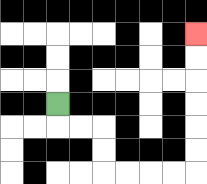{'start': '[2, 4]', 'end': '[8, 1]', 'path_directions': 'D,R,R,D,D,R,R,R,R,U,U,U,U,U,U', 'path_coordinates': '[[2, 4], [2, 5], [3, 5], [4, 5], [4, 6], [4, 7], [5, 7], [6, 7], [7, 7], [8, 7], [8, 6], [8, 5], [8, 4], [8, 3], [8, 2], [8, 1]]'}